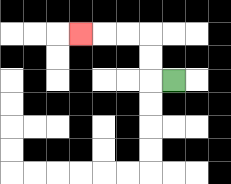{'start': '[7, 3]', 'end': '[3, 1]', 'path_directions': 'L,U,U,L,L,L', 'path_coordinates': '[[7, 3], [6, 3], [6, 2], [6, 1], [5, 1], [4, 1], [3, 1]]'}